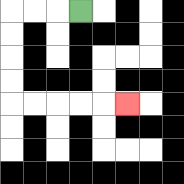{'start': '[3, 0]', 'end': '[5, 4]', 'path_directions': 'L,L,L,D,D,D,D,R,R,R,R,R', 'path_coordinates': '[[3, 0], [2, 0], [1, 0], [0, 0], [0, 1], [0, 2], [0, 3], [0, 4], [1, 4], [2, 4], [3, 4], [4, 4], [5, 4]]'}